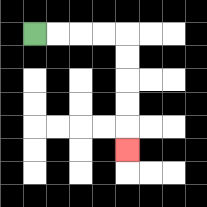{'start': '[1, 1]', 'end': '[5, 6]', 'path_directions': 'R,R,R,R,D,D,D,D,D', 'path_coordinates': '[[1, 1], [2, 1], [3, 1], [4, 1], [5, 1], [5, 2], [5, 3], [5, 4], [5, 5], [5, 6]]'}